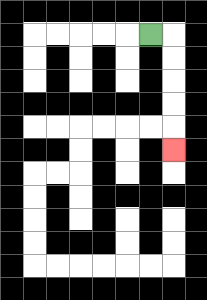{'start': '[6, 1]', 'end': '[7, 6]', 'path_directions': 'R,D,D,D,D,D', 'path_coordinates': '[[6, 1], [7, 1], [7, 2], [7, 3], [7, 4], [7, 5], [7, 6]]'}